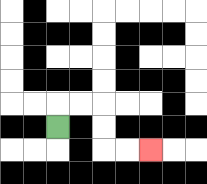{'start': '[2, 5]', 'end': '[6, 6]', 'path_directions': 'U,R,R,D,D,R,R', 'path_coordinates': '[[2, 5], [2, 4], [3, 4], [4, 4], [4, 5], [4, 6], [5, 6], [6, 6]]'}